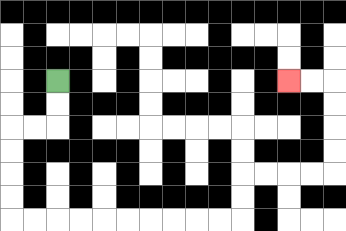{'start': '[2, 3]', 'end': '[12, 3]', 'path_directions': 'D,D,L,L,D,D,D,D,R,R,R,R,R,R,R,R,R,R,U,U,R,R,R,R,U,U,U,U,L,L', 'path_coordinates': '[[2, 3], [2, 4], [2, 5], [1, 5], [0, 5], [0, 6], [0, 7], [0, 8], [0, 9], [1, 9], [2, 9], [3, 9], [4, 9], [5, 9], [6, 9], [7, 9], [8, 9], [9, 9], [10, 9], [10, 8], [10, 7], [11, 7], [12, 7], [13, 7], [14, 7], [14, 6], [14, 5], [14, 4], [14, 3], [13, 3], [12, 3]]'}